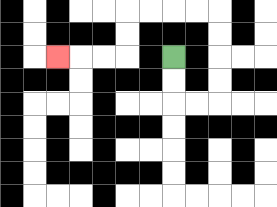{'start': '[7, 2]', 'end': '[2, 2]', 'path_directions': 'D,D,R,R,U,U,U,U,L,L,L,L,D,D,L,L,L', 'path_coordinates': '[[7, 2], [7, 3], [7, 4], [8, 4], [9, 4], [9, 3], [9, 2], [9, 1], [9, 0], [8, 0], [7, 0], [6, 0], [5, 0], [5, 1], [5, 2], [4, 2], [3, 2], [2, 2]]'}